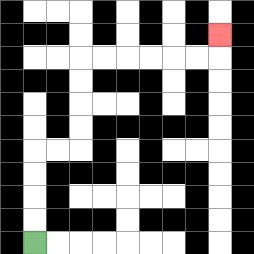{'start': '[1, 10]', 'end': '[9, 1]', 'path_directions': 'U,U,U,U,R,R,U,U,U,U,R,R,R,R,R,R,U', 'path_coordinates': '[[1, 10], [1, 9], [1, 8], [1, 7], [1, 6], [2, 6], [3, 6], [3, 5], [3, 4], [3, 3], [3, 2], [4, 2], [5, 2], [6, 2], [7, 2], [8, 2], [9, 2], [9, 1]]'}